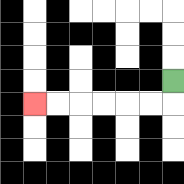{'start': '[7, 3]', 'end': '[1, 4]', 'path_directions': 'D,L,L,L,L,L,L', 'path_coordinates': '[[7, 3], [7, 4], [6, 4], [5, 4], [4, 4], [3, 4], [2, 4], [1, 4]]'}